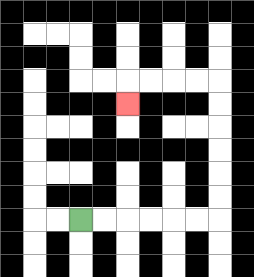{'start': '[3, 9]', 'end': '[5, 4]', 'path_directions': 'R,R,R,R,R,R,U,U,U,U,U,U,L,L,L,L,D', 'path_coordinates': '[[3, 9], [4, 9], [5, 9], [6, 9], [7, 9], [8, 9], [9, 9], [9, 8], [9, 7], [9, 6], [9, 5], [9, 4], [9, 3], [8, 3], [7, 3], [6, 3], [5, 3], [5, 4]]'}